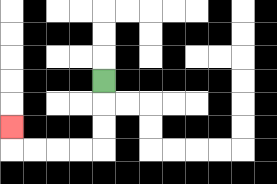{'start': '[4, 3]', 'end': '[0, 5]', 'path_directions': 'D,D,D,L,L,L,L,U', 'path_coordinates': '[[4, 3], [4, 4], [4, 5], [4, 6], [3, 6], [2, 6], [1, 6], [0, 6], [0, 5]]'}